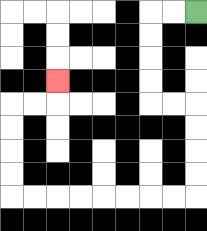{'start': '[8, 0]', 'end': '[2, 3]', 'path_directions': 'L,L,D,D,D,D,R,R,D,D,D,D,L,L,L,L,L,L,L,L,U,U,U,U,R,R,U', 'path_coordinates': '[[8, 0], [7, 0], [6, 0], [6, 1], [6, 2], [6, 3], [6, 4], [7, 4], [8, 4], [8, 5], [8, 6], [8, 7], [8, 8], [7, 8], [6, 8], [5, 8], [4, 8], [3, 8], [2, 8], [1, 8], [0, 8], [0, 7], [0, 6], [0, 5], [0, 4], [1, 4], [2, 4], [2, 3]]'}